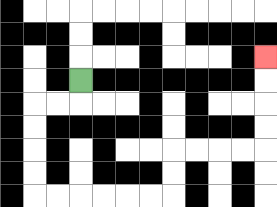{'start': '[3, 3]', 'end': '[11, 2]', 'path_directions': 'D,L,L,D,D,D,D,R,R,R,R,R,R,U,U,R,R,R,R,U,U,U,U', 'path_coordinates': '[[3, 3], [3, 4], [2, 4], [1, 4], [1, 5], [1, 6], [1, 7], [1, 8], [2, 8], [3, 8], [4, 8], [5, 8], [6, 8], [7, 8], [7, 7], [7, 6], [8, 6], [9, 6], [10, 6], [11, 6], [11, 5], [11, 4], [11, 3], [11, 2]]'}